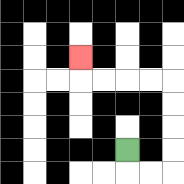{'start': '[5, 6]', 'end': '[3, 2]', 'path_directions': 'D,R,R,U,U,U,U,L,L,L,L,U', 'path_coordinates': '[[5, 6], [5, 7], [6, 7], [7, 7], [7, 6], [7, 5], [7, 4], [7, 3], [6, 3], [5, 3], [4, 3], [3, 3], [3, 2]]'}